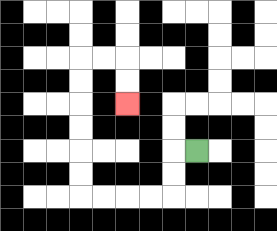{'start': '[8, 6]', 'end': '[5, 4]', 'path_directions': 'L,D,D,L,L,L,L,U,U,U,U,U,U,R,R,D,D', 'path_coordinates': '[[8, 6], [7, 6], [7, 7], [7, 8], [6, 8], [5, 8], [4, 8], [3, 8], [3, 7], [3, 6], [3, 5], [3, 4], [3, 3], [3, 2], [4, 2], [5, 2], [5, 3], [5, 4]]'}